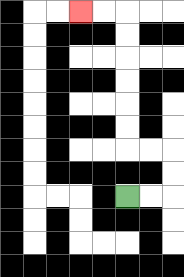{'start': '[5, 8]', 'end': '[3, 0]', 'path_directions': 'R,R,U,U,L,L,U,U,U,U,U,U,L,L', 'path_coordinates': '[[5, 8], [6, 8], [7, 8], [7, 7], [7, 6], [6, 6], [5, 6], [5, 5], [5, 4], [5, 3], [5, 2], [5, 1], [5, 0], [4, 0], [3, 0]]'}